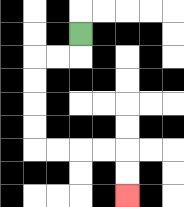{'start': '[3, 1]', 'end': '[5, 8]', 'path_directions': 'D,L,L,D,D,D,D,R,R,R,R,D,D', 'path_coordinates': '[[3, 1], [3, 2], [2, 2], [1, 2], [1, 3], [1, 4], [1, 5], [1, 6], [2, 6], [3, 6], [4, 6], [5, 6], [5, 7], [5, 8]]'}